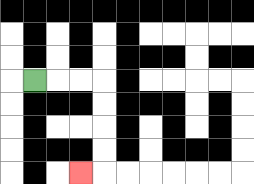{'start': '[1, 3]', 'end': '[3, 7]', 'path_directions': 'R,R,R,D,D,D,D,L', 'path_coordinates': '[[1, 3], [2, 3], [3, 3], [4, 3], [4, 4], [4, 5], [4, 6], [4, 7], [3, 7]]'}